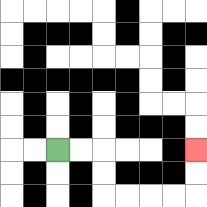{'start': '[2, 6]', 'end': '[8, 6]', 'path_directions': 'R,R,D,D,R,R,R,R,U,U', 'path_coordinates': '[[2, 6], [3, 6], [4, 6], [4, 7], [4, 8], [5, 8], [6, 8], [7, 8], [8, 8], [8, 7], [8, 6]]'}